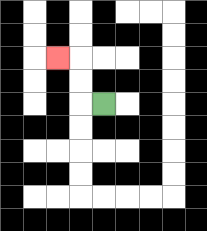{'start': '[4, 4]', 'end': '[2, 2]', 'path_directions': 'L,U,U,L', 'path_coordinates': '[[4, 4], [3, 4], [3, 3], [3, 2], [2, 2]]'}